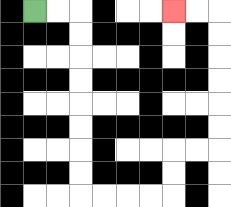{'start': '[1, 0]', 'end': '[7, 0]', 'path_directions': 'R,R,D,D,D,D,D,D,D,D,R,R,R,R,U,U,R,R,U,U,U,U,U,U,L,L', 'path_coordinates': '[[1, 0], [2, 0], [3, 0], [3, 1], [3, 2], [3, 3], [3, 4], [3, 5], [3, 6], [3, 7], [3, 8], [4, 8], [5, 8], [6, 8], [7, 8], [7, 7], [7, 6], [8, 6], [9, 6], [9, 5], [9, 4], [9, 3], [9, 2], [9, 1], [9, 0], [8, 0], [7, 0]]'}